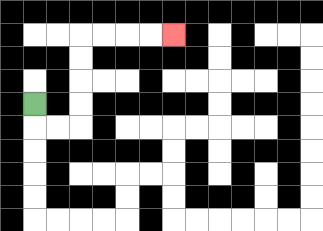{'start': '[1, 4]', 'end': '[7, 1]', 'path_directions': 'D,R,R,U,U,U,U,R,R,R,R', 'path_coordinates': '[[1, 4], [1, 5], [2, 5], [3, 5], [3, 4], [3, 3], [3, 2], [3, 1], [4, 1], [5, 1], [6, 1], [7, 1]]'}